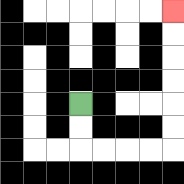{'start': '[3, 4]', 'end': '[7, 0]', 'path_directions': 'D,D,R,R,R,R,U,U,U,U,U,U', 'path_coordinates': '[[3, 4], [3, 5], [3, 6], [4, 6], [5, 6], [6, 6], [7, 6], [7, 5], [7, 4], [7, 3], [7, 2], [7, 1], [7, 0]]'}